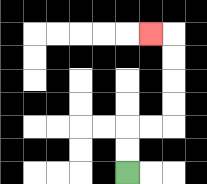{'start': '[5, 7]', 'end': '[6, 1]', 'path_directions': 'U,U,R,R,U,U,U,U,L', 'path_coordinates': '[[5, 7], [5, 6], [5, 5], [6, 5], [7, 5], [7, 4], [7, 3], [7, 2], [7, 1], [6, 1]]'}